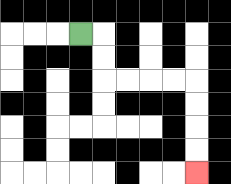{'start': '[3, 1]', 'end': '[8, 7]', 'path_directions': 'R,D,D,R,R,R,R,D,D,D,D', 'path_coordinates': '[[3, 1], [4, 1], [4, 2], [4, 3], [5, 3], [6, 3], [7, 3], [8, 3], [8, 4], [8, 5], [8, 6], [8, 7]]'}